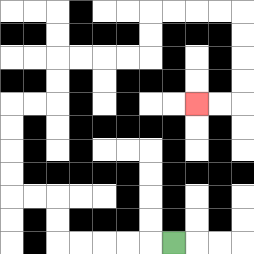{'start': '[7, 10]', 'end': '[8, 4]', 'path_directions': 'L,L,L,L,L,U,U,L,L,U,U,U,U,R,R,U,U,R,R,R,R,U,U,R,R,R,R,D,D,D,D,L,L', 'path_coordinates': '[[7, 10], [6, 10], [5, 10], [4, 10], [3, 10], [2, 10], [2, 9], [2, 8], [1, 8], [0, 8], [0, 7], [0, 6], [0, 5], [0, 4], [1, 4], [2, 4], [2, 3], [2, 2], [3, 2], [4, 2], [5, 2], [6, 2], [6, 1], [6, 0], [7, 0], [8, 0], [9, 0], [10, 0], [10, 1], [10, 2], [10, 3], [10, 4], [9, 4], [8, 4]]'}